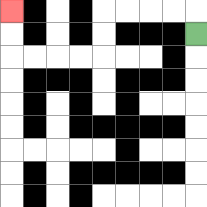{'start': '[8, 1]', 'end': '[0, 0]', 'path_directions': 'U,L,L,L,L,D,D,L,L,L,L,U,U', 'path_coordinates': '[[8, 1], [8, 0], [7, 0], [6, 0], [5, 0], [4, 0], [4, 1], [4, 2], [3, 2], [2, 2], [1, 2], [0, 2], [0, 1], [0, 0]]'}